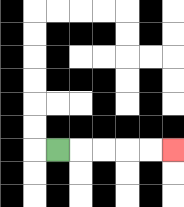{'start': '[2, 6]', 'end': '[7, 6]', 'path_directions': 'R,R,R,R,R', 'path_coordinates': '[[2, 6], [3, 6], [4, 6], [5, 6], [6, 6], [7, 6]]'}